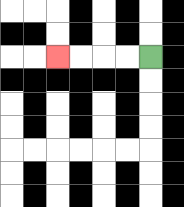{'start': '[6, 2]', 'end': '[2, 2]', 'path_directions': 'L,L,L,L', 'path_coordinates': '[[6, 2], [5, 2], [4, 2], [3, 2], [2, 2]]'}